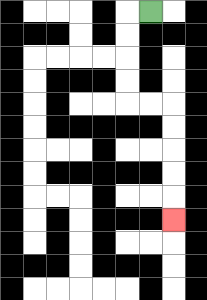{'start': '[6, 0]', 'end': '[7, 9]', 'path_directions': 'L,D,D,D,D,R,R,D,D,D,D,D', 'path_coordinates': '[[6, 0], [5, 0], [5, 1], [5, 2], [5, 3], [5, 4], [6, 4], [7, 4], [7, 5], [7, 6], [7, 7], [7, 8], [7, 9]]'}